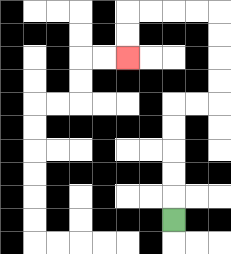{'start': '[7, 9]', 'end': '[5, 2]', 'path_directions': 'U,U,U,U,U,R,R,U,U,U,U,L,L,L,L,D,D', 'path_coordinates': '[[7, 9], [7, 8], [7, 7], [7, 6], [7, 5], [7, 4], [8, 4], [9, 4], [9, 3], [9, 2], [9, 1], [9, 0], [8, 0], [7, 0], [6, 0], [5, 0], [5, 1], [5, 2]]'}